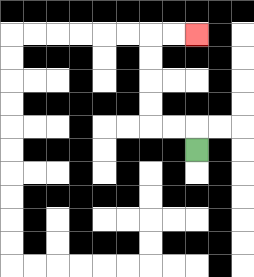{'start': '[8, 6]', 'end': '[8, 1]', 'path_directions': 'U,L,L,U,U,U,U,R,R', 'path_coordinates': '[[8, 6], [8, 5], [7, 5], [6, 5], [6, 4], [6, 3], [6, 2], [6, 1], [7, 1], [8, 1]]'}